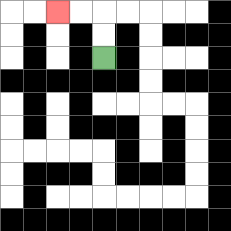{'start': '[4, 2]', 'end': '[2, 0]', 'path_directions': 'U,U,L,L', 'path_coordinates': '[[4, 2], [4, 1], [4, 0], [3, 0], [2, 0]]'}